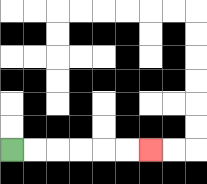{'start': '[0, 6]', 'end': '[6, 6]', 'path_directions': 'R,R,R,R,R,R', 'path_coordinates': '[[0, 6], [1, 6], [2, 6], [3, 6], [4, 6], [5, 6], [6, 6]]'}